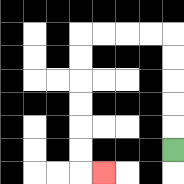{'start': '[7, 6]', 'end': '[4, 7]', 'path_directions': 'U,U,U,U,U,L,L,L,L,D,D,D,D,D,D,R', 'path_coordinates': '[[7, 6], [7, 5], [7, 4], [7, 3], [7, 2], [7, 1], [6, 1], [5, 1], [4, 1], [3, 1], [3, 2], [3, 3], [3, 4], [3, 5], [3, 6], [3, 7], [4, 7]]'}